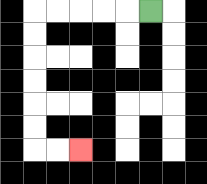{'start': '[6, 0]', 'end': '[3, 6]', 'path_directions': 'L,L,L,L,L,D,D,D,D,D,D,R,R', 'path_coordinates': '[[6, 0], [5, 0], [4, 0], [3, 0], [2, 0], [1, 0], [1, 1], [1, 2], [1, 3], [1, 4], [1, 5], [1, 6], [2, 6], [3, 6]]'}